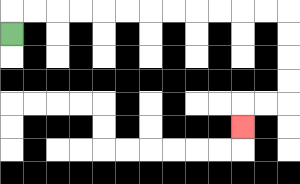{'start': '[0, 1]', 'end': '[10, 5]', 'path_directions': 'U,R,R,R,R,R,R,R,R,R,R,R,R,D,D,D,D,L,L,D', 'path_coordinates': '[[0, 1], [0, 0], [1, 0], [2, 0], [3, 0], [4, 0], [5, 0], [6, 0], [7, 0], [8, 0], [9, 0], [10, 0], [11, 0], [12, 0], [12, 1], [12, 2], [12, 3], [12, 4], [11, 4], [10, 4], [10, 5]]'}